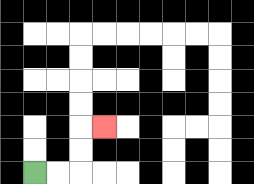{'start': '[1, 7]', 'end': '[4, 5]', 'path_directions': 'R,R,U,U,R', 'path_coordinates': '[[1, 7], [2, 7], [3, 7], [3, 6], [3, 5], [4, 5]]'}